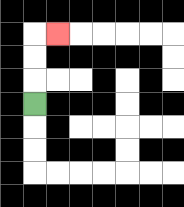{'start': '[1, 4]', 'end': '[2, 1]', 'path_directions': 'U,U,U,R', 'path_coordinates': '[[1, 4], [1, 3], [1, 2], [1, 1], [2, 1]]'}